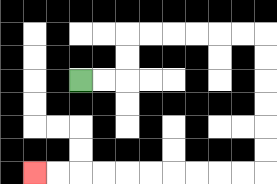{'start': '[3, 3]', 'end': '[1, 7]', 'path_directions': 'R,R,U,U,R,R,R,R,R,R,D,D,D,D,D,D,L,L,L,L,L,L,L,L,L,L', 'path_coordinates': '[[3, 3], [4, 3], [5, 3], [5, 2], [5, 1], [6, 1], [7, 1], [8, 1], [9, 1], [10, 1], [11, 1], [11, 2], [11, 3], [11, 4], [11, 5], [11, 6], [11, 7], [10, 7], [9, 7], [8, 7], [7, 7], [6, 7], [5, 7], [4, 7], [3, 7], [2, 7], [1, 7]]'}